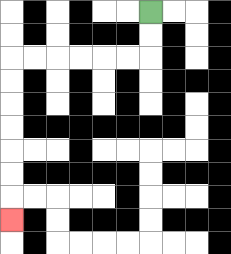{'start': '[6, 0]', 'end': '[0, 9]', 'path_directions': 'D,D,L,L,L,L,L,L,D,D,D,D,D,D,D', 'path_coordinates': '[[6, 0], [6, 1], [6, 2], [5, 2], [4, 2], [3, 2], [2, 2], [1, 2], [0, 2], [0, 3], [0, 4], [0, 5], [0, 6], [0, 7], [0, 8], [0, 9]]'}